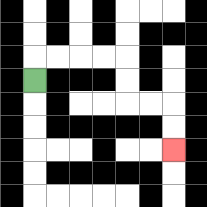{'start': '[1, 3]', 'end': '[7, 6]', 'path_directions': 'U,R,R,R,R,D,D,R,R,D,D', 'path_coordinates': '[[1, 3], [1, 2], [2, 2], [3, 2], [4, 2], [5, 2], [5, 3], [5, 4], [6, 4], [7, 4], [7, 5], [7, 6]]'}